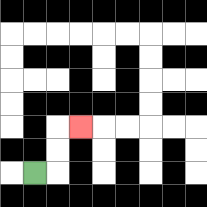{'start': '[1, 7]', 'end': '[3, 5]', 'path_directions': 'R,U,U,R', 'path_coordinates': '[[1, 7], [2, 7], [2, 6], [2, 5], [3, 5]]'}